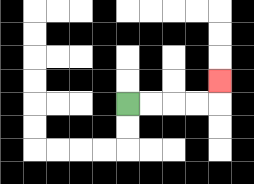{'start': '[5, 4]', 'end': '[9, 3]', 'path_directions': 'R,R,R,R,U', 'path_coordinates': '[[5, 4], [6, 4], [7, 4], [8, 4], [9, 4], [9, 3]]'}